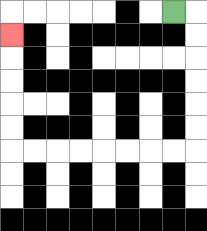{'start': '[7, 0]', 'end': '[0, 1]', 'path_directions': 'R,D,D,D,D,D,D,L,L,L,L,L,L,L,L,U,U,U,U,U', 'path_coordinates': '[[7, 0], [8, 0], [8, 1], [8, 2], [8, 3], [8, 4], [8, 5], [8, 6], [7, 6], [6, 6], [5, 6], [4, 6], [3, 6], [2, 6], [1, 6], [0, 6], [0, 5], [0, 4], [0, 3], [0, 2], [0, 1]]'}